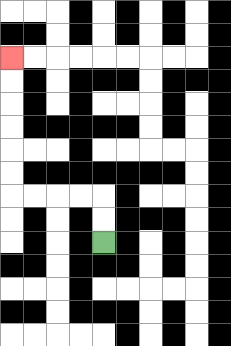{'start': '[4, 10]', 'end': '[0, 2]', 'path_directions': 'U,U,L,L,L,L,U,U,U,U,U,U', 'path_coordinates': '[[4, 10], [4, 9], [4, 8], [3, 8], [2, 8], [1, 8], [0, 8], [0, 7], [0, 6], [0, 5], [0, 4], [0, 3], [0, 2]]'}